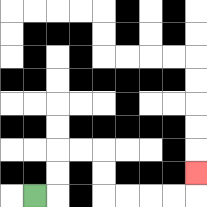{'start': '[1, 8]', 'end': '[8, 7]', 'path_directions': 'R,U,U,R,R,D,D,R,R,R,R,U', 'path_coordinates': '[[1, 8], [2, 8], [2, 7], [2, 6], [3, 6], [4, 6], [4, 7], [4, 8], [5, 8], [6, 8], [7, 8], [8, 8], [8, 7]]'}